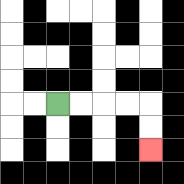{'start': '[2, 4]', 'end': '[6, 6]', 'path_directions': 'R,R,R,R,D,D', 'path_coordinates': '[[2, 4], [3, 4], [4, 4], [5, 4], [6, 4], [6, 5], [6, 6]]'}